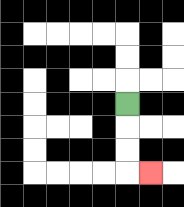{'start': '[5, 4]', 'end': '[6, 7]', 'path_directions': 'D,D,D,R', 'path_coordinates': '[[5, 4], [5, 5], [5, 6], [5, 7], [6, 7]]'}